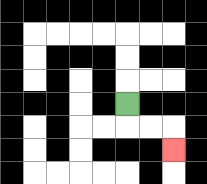{'start': '[5, 4]', 'end': '[7, 6]', 'path_directions': 'D,R,R,D', 'path_coordinates': '[[5, 4], [5, 5], [6, 5], [7, 5], [7, 6]]'}